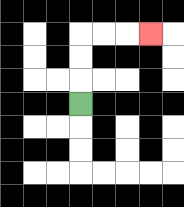{'start': '[3, 4]', 'end': '[6, 1]', 'path_directions': 'U,U,U,R,R,R', 'path_coordinates': '[[3, 4], [3, 3], [3, 2], [3, 1], [4, 1], [5, 1], [6, 1]]'}